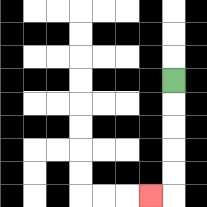{'start': '[7, 3]', 'end': '[6, 8]', 'path_directions': 'D,D,D,D,D,L', 'path_coordinates': '[[7, 3], [7, 4], [7, 5], [7, 6], [7, 7], [7, 8], [6, 8]]'}